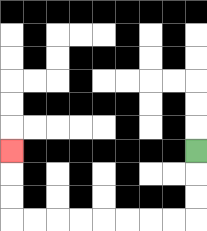{'start': '[8, 6]', 'end': '[0, 6]', 'path_directions': 'D,D,D,L,L,L,L,L,L,L,L,U,U,U', 'path_coordinates': '[[8, 6], [8, 7], [8, 8], [8, 9], [7, 9], [6, 9], [5, 9], [4, 9], [3, 9], [2, 9], [1, 9], [0, 9], [0, 8], [0, 7], [0, 6]]'}